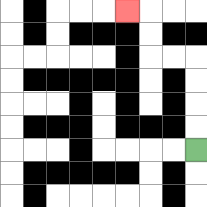{'start': '[8, 6]', 'end': '[5, 0]', 'path_directions': 'U,U,U,U,L,L,U,U,L', 'path_coordinates': '[[8, 6], [8, 5], [8, 4], [8, 3], [8, 2], [7, 2], [6, 2], [6, 1], [6, 0], [5, 0]]'}